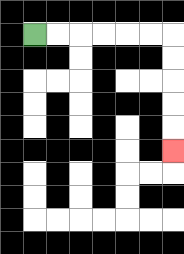{'start': '[1, 1]', 'end': '[7, 6]', 'path_directions': 'R,R,R,R,R,R,D,D,D,D,D', 'path_coordinates': '[[1, 1], [2, 1], [3, 1], [4, 1], [5, 1], [6, 1], [7, 1], [7, 2], [7, 3], [7, 4], [7, 5], [7, 6]]'}